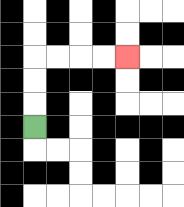{'start': '[1, 5]', 'end': '[5, 2]', 'path_directions': 'U,U,U,R,R,R,R', 'path_coordinates': '[[1, 5], [1, 4], [1, 3], [1, 2], [2, 2], [3, 2], [4, 2], [5, 2]]'}